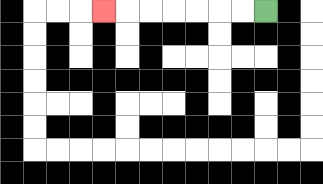{'start': '[11, 0]', 'end': '[4, 0]', 'path_directions': 'L,L,L,L,L,L,L', 'path_coordinates': '[[11, 0], [10, 0], [9, 0], [8, 0], [7, 0], [6, 0], [5, 0], [4, 0]]'}